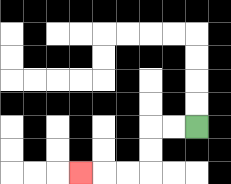{'start': '[8, 5]', 'end': '[3, 7]', 'path_directions': 'L,L,D,D,L,L,L', 'path_coordinates': '[[8, 5], [7, 5], [6, 5], [6, 6], [6, 7], [5, 7], [4, 7], [3, 7]]'}